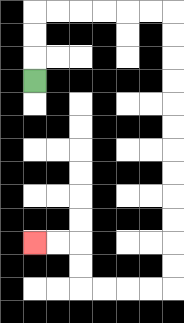{'start': '[1, 3]', 'end': '[1, 10]', 'path_directions': 'U,U,U,R,R,R,R,R,R,D,D,D,D,D,D,D,D,D,D,D,D,L,L,L,L,U,U,L,L', 'path_coordinates': '[[1, 3], [1, 2], [1, 1], [1, 0], [2, 0], [3, 0], [4, 0], [5, 0], [6, 0], [7, 0], [7, 1], [7, 2], [7, 3], [7, 4], [7, 5], [7, 6], [7, 7], [7, 8], [7, 9], [7, 10], [7, 11], [7, 12], [6, 12], [5, 12], [4, 12], [3, 12], [3, 11], [3, 10], [2, 10], [1, 10]]'}